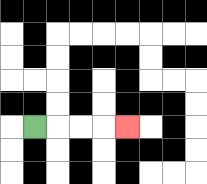{'start': '[1, 5]', 'end': '[5, 5]', 'path_directions': 'R,R,R,R', 'path_coordinates': '[[1, 5], [2, 5], [3, 5], [4, 5], [5, 5]]'}